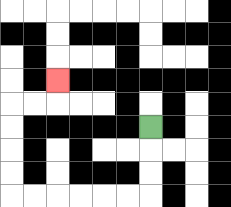{'start': '[6, 5]', 'end': '[2, 3]', 'path_directions': 'D,D,D,L,L,L,L,L,L,U,U,U,U,R,R,U', 'path_coordinates': '[[6, 5], [6, 6], [6, 7], [6, 8], [5, 8], [4, 8], [3, 8], [2, 8], [1, 8], [0, 8], [0, 7], [0, 6], [0, 5], [0, 4], [1, 4], [2, 4], [2, 3]]'}